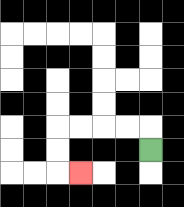{'start': '[6, 6]', 'end': '[3, 7]', 'path_directions': 'U,L,L,L,L,D,D,R', 'path_coordinates': '[[6, 6], [6, 5], [5, 5], [4, 5], [3, 5], [2, 5], [2, 6], [2, 7], [3, 7]]'}